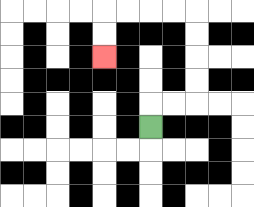{'start': '[6, 5]', 'end': '[4, 2]', 'path_directions': 'U,R,R,U,U,U,U,L,L,L,L,D,D', 'path_coordinates': '[[6, 5], [6, 4], [7, 4], [8, 4], [8, 3], [8, 2], [8, 1], [8, 0], [7, 0], [6, 0], [5, 0], [4, 0], [4, 1], [4, 2]]'}